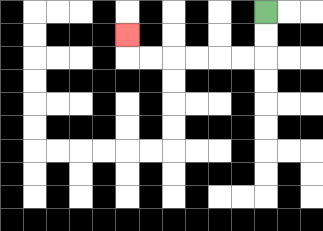{'start': '[11, 0]', 'end': '[5, 1]', 'path_directions': 'D,D,L,L,L,L,L,L,U', 'path_coordinates': '[[11, 0], [11, 1], [11, 2], [10, 2], [9, 2], [8, 2], [7, 2], [6, 2], [5, 2], [5, 1]]'}